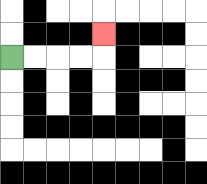{'start': '[0, 2]', 'end': '[4, 1]', 'path_directions': 'R,R,R,R,U', 'path_coordinates': '[[0, 2], [1, 2], [2, 2], [3, 2], [4, 2], [4, 1]]'}